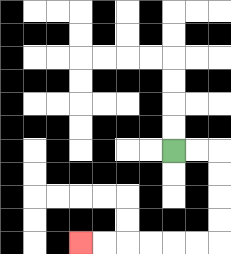{'start': '[7, 6]', 'end': '[3, 10]', 'path_directions': 'R,R,D,D,D,D,L,L,L,L,L,L', 'path_coordinates': '[[7, 6], [8, 6], [9, 6], [9, 7], [9, 8], [9, 9], [9, 10], [8, 10], [7, 10], [6, 10], [5, 10], [4, 10], [3, 10]]'}